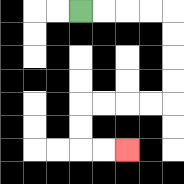{'start': '[3, 0]', 'end': '[5, 6]', 'path_directions': 'R,R,R,R,D,D,D,D,L,L,L,L,D,D,R,R', 'path_coordinates': '[[3, 0], [4, 0], [5, 0], [6, 0], [7, 0], [7, 1], [7, 2], [7, 3], [7, 4], [6, 4], [5, 4], [4, 4], [3, 4], [3, 5], [3, 6], [4, 6], [5, 6]]'}